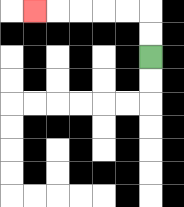{'start': '[6, 2]', 'end': '[1, 0]', 'path_directions': 'U,U,L,L,L,L,L', 'path_coordinates': '[[6, 2], [6, 1], [6, 0], [5, 0], [4, 0], [3, 0], [2, 0], [1, 0]]'}